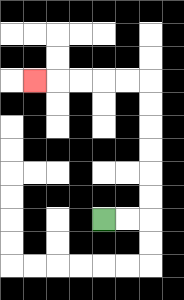{'start': '[4, 9]', 'end': '[1, 3]', 'path_directions': 'R,R,U,U,U,U,U,U,L,L,L,L,L', 'path_coordinates': '[[4, 9], [5, 9], [6, 9], [6, 8], [6, 7], [6, 6], [6, 5], [6, 4], [6, 3], [5, 3], [4, 3], [3, 3], [2, 3], [1, 3]]'}